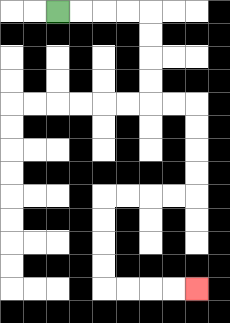{'start': '[2, 0]', 'end': '[8, 12]', 'path_directions': 'R,R,R,R,D,D,D,D,R,R,D,D,D,D,L,L,L,L,D,D,D,D,R,R,R,R', 'path_coordinates': '[[2, 0], [3, 0], [4, 0], [5, 0], [6, 0], [6, 1], [6, 2], [6, 3], [6, 4], [7, 4], [8, 4], [8, 5], [8, 6], [8, 7], [8, 8], [7, 8], [6, 8], [5, 8], [4, 8], [4, 9], [4, 10], [4, 11], [4, 12], [5, 12], [6, 12], [7, 12], [8, 12]]'}